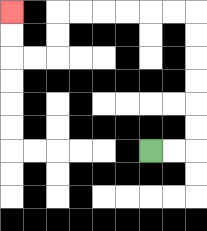{'start': '[6, 6]', 'end': '[0, 0]', 'path_directions': 'R,R,U,U,U,U,U,U,L,L,L,L,L,L,D,D,L,L,U,U', 'path_coordinates': '[[6, 6], [7, 6], [8, 6], [8, 5], [8, 4], [8, 3], [8, 2], [8, 1], [8, 0], [7, 0], [6, 0], [5, 0], [4, 0], [3, 0], [2, 0], [2, 1], [2, 2], [1, 2], [0, 2], [0, 1], [0, 0]]'}